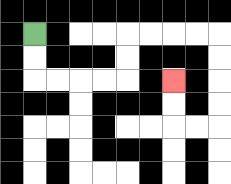{'start': '[1, 1]', 'end': '[7, 3]', 'path_directions': 'D,D,R,R,R,R,U,U,R,R,R,R,D,D,D,D,L,L,U,U', 'path_coordinates': '[[1, 1], [1, 2], [1, 3], [2, 3], [3, 3], [4, 3], [5, 3], [5, 2], [5, 1], [6, 1], [7, 1], [8, 1], [9, 1], [9, 2], [9, 3], [9, 4], [9, 5], [8, 5], [7, 5], [7, 4], [7, 3]]'}